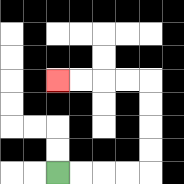{'start': '[2, 7]', 'end': '[2, 3]', 'path_directions': 'R,R,R,R,U,U,U,U,L,L,L,L', 'path_coordinates': '[[2, 7], [3, 7], [4, 7], [5, 7], [6, 7], [6, 6], [6, 5], [6, 4], [6, 3], [5, 3], [4, 3], [3, 3], [2, 3]]'}